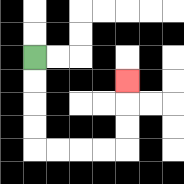{'start': '[1, 2]', 'end': '[5, 3]', 'path_directions': 'D,D,D,D,R,R,R,R,U,U,U', 'path_coordinates': '[[1, 2], [1, 3], [1, 4], [1, 5], [1, 6], [2, 6], [3, 6], [4, 6], [5, 6], [5, 5], [5, 4], [5, 3]]'}